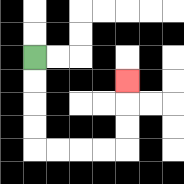{'start': '[1, 2]', 'end': '[5, 3]', 'path_directions': 'D,D,D,D,R,R,R,R,U,U,U', 'path_coordinates': '[[1, 2], [1, 3], [1, 4], [1, 5], [1, 6], [2, 6], [3, 6], [4, 6], [5, 6], [5, 5], [5, 4], [5, 3]]'}